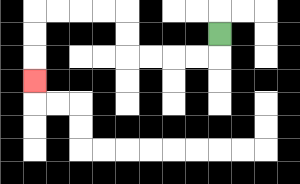{'start': '[9, 1]', 'end': '[1, 3]', 'path_directions': 'D,L,L,L,L,U,U,L,L,L,L,D,D,D', 'path_coordinates': '[[9, 1], [9, 2], [8, 2], [7, 2], [6, 2], [5, 2], [5, 1], [5, 0], [4, 0], [3, 0], [2, 0], [1, 0], [1, 1], [1, 2], [1, 3]]'}